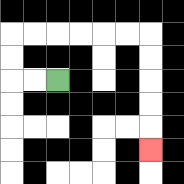{'start': '[2, 3]', 'end': '[6, 6]', 'path_directions': 'L,L,U,U,R,R,R,R,R,R,D,D,D,D,D', 'path_coordinates': '[[2, 3], [1, 3], [0, 3], [0, 2], [0, 1], [1, 1], [2, 1], [3, 1], [4, 1], [5, 1], [6, 1], [6, 2], [6, 3], [6, 4], [6, 5], [6, 6]]'}